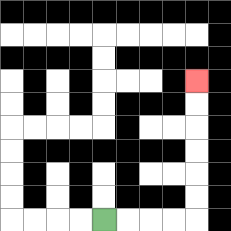{'start': '[4, 9]', 'end': '[8, 3]', 'path_directions': 'R,R,R,R,U,U,U,U,U,U', 'path_coordinates': '[[4, 9], [5, 9], [6, 9], [7, 9], [8, 9], [8, 8], [8, 7], [8, 6], [8, 5], [8, 4], [8, 3]]'}